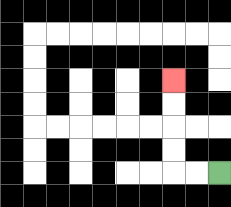{'start': '[9, 7]', 'end': '[7, 3]', 'path_directions': 'L,L,U,U,U,U', 'path_coordinates': '[[9, 7], [8, 7], [7, 7], [7, 6], [7, 5], [7, 4], [7, 3]]'}